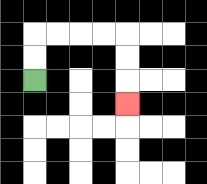{'start': '[1, 3]', 'end': '[5, 4]', 'path_directions': 'U,U,R,R,R,R,D,D,D', 'path_coordinates': '[[1, 3], [1, 2], [1, 1], [2, 1], [3, 1], [4, 1], [5, 1], [5, 2], [5, 3], [5, 4]]'}